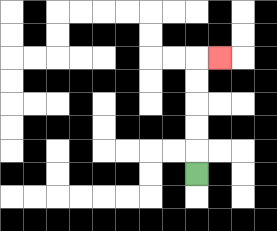{'start': '[8, 7]', 'end': '[9, 2]', 'path_directions': 'U,U,U,U,U,R', 'path_coordinates': '[[8, 7], [8, 6], [8, 5], [8, 4], [8, 3], [8, 2], [9, 2]]'}